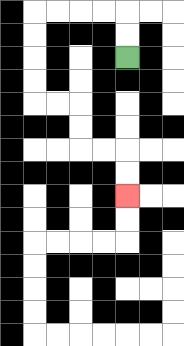{'start': '[5, 2]', 'end': '[5, 8]', 'path_directions': 'U,U,L,L,L,L,D,D,D,D,R,R,D,D,R,R,D,D', 'path_coordinates': '[[5, 2], [5, 1], [5, 0], [4, 0], [3, 0], [2, 0], [1, 0], [1, 1], [1, 2], [1, 3], [1, 4], [2, 4], [3, 4], [3, 5], [3, 6], [4, 6], [5, 6], [5, 7], [5, 8]]'}